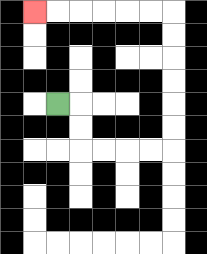{'start': '[2, 4]', 'end': '[1, 0]', 'path_directions': 'R,D,D,R,R,R,R,U,U,U,U,U,U,L,L,L,L,L,L', 'path_coordinates': '[[2, 4], [3, 4], [3, 5], [3, 6], [4, 6], [5, 6], [6, 6], [7, 6], [7, 5], [7, 4], [7, 3], [7, 2], [7, 1], [7, 0], [6, 0], [5, 0], [4, 0], [3, 0], [2, 0], [1, 0]]'}